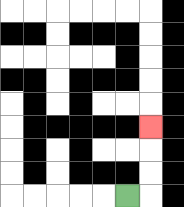{'start': '[5, 8]', 'end': '[6, 5]', 'path_directions': 'R,U,U,U', 'path_coordinates': '[[5, 8], [6, 8], [6, 7], [6, 6], [6, 5]]'}